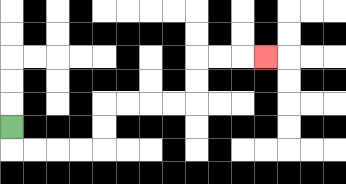{'start': '[0, 5]', 'end': '[11, 2]', 'path_directions': 'D,R,R,R,R,U,U,R,R,R,R,U,U,R,R,R', 'path_coordinates': '[[0, 5], [0, 6], [1, 6], [2, 6], [3, 6], [4, 6], [4, 5], [4, 4], [5, 4], [6, 4], [7, 4], [8, 4], [8, 3], [8, 2], [9, 2], [10, 2], [11, 2]]'}